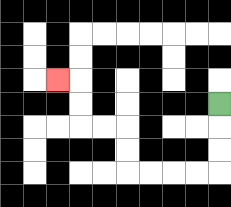{'start': '[9, 4]', 'end': '[2, 3]', 'path_directions': 'D,D,D,L,L,L,L,U,U,L,L,U,U,L', 'path_coordinates': '[[9, 4], [9, 5], [9, 6], [9, 7], [8, 7], [7, 7], [6, 7], [5, 7], [5, 6], [5, 5], [4, 5], [3, 5], [3, 4], [3, 3], [2, 3]]'}